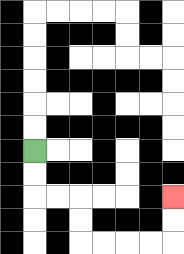{'start': '[1, 6]', 'end': '[7, 8]', 'path_directions': 'D,D,R,R,D,D,R,R,R,R,U,U', 'path_coordinates': '[[1, 6], [1, 7], [1, 8], [2, 8], [3, 8], [3, 9], [3, 10], [4, 10], [5, 10], [6, 10], [7, 10], [7, 9], [7, 8]]'}